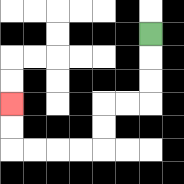{'start': '[6, 1]', 'end': '[0, 4]', 'path_directions': 'D,D,D,L,L,D,D,L,L,L,L,U,U', 'path_coordinates': '[[6, 1], [6, 2], [6, 3], [6, 4], [5, 4], [4, 4], [4, 5], [4, 6], [3, 6], [2, 6], [1, 6], [0, 6], [0, 5], [0, 4]]'}